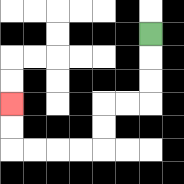{'start': '[6, 1]', 'end': '[0, 4]', 'path_directions': 'D,D,D,L,L,D,D,L,L,L,L,U,U', 'path_coordinates': '[[6, 1], [6, 2], [6, 3], [6, 4], [5, 4], [4, 4], [4, 5], [4, 6], [3, 6], [2, 6], [1, 6], [0, 6], [0, 5], [0, 4]]'}